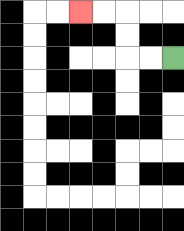{'start': '[7, 2]', 'end': '[3, 0]', 'path_directions': 'L,L,U,U,L,L', 'path_coordinates': '[[7, 2], [6, 2], [5, 2], [5, 1], [5, 0], [4, 0], [3, 0]]'}